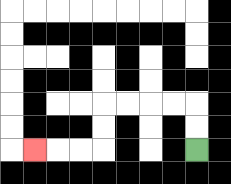{'start': '[8, 6]', 'end': '[1, 6]', 'path_directions': 'U,U,L,L,L,L,D,D,L,L,L', 'path_coordinates': '[[8, 6], [8, 5], [8, 4], [7, 4], [6, 4], [5, 4], [4, 4], [4, 5], [4, 6], [3, 6], [2, 6], [1, 6]]'}